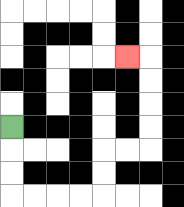{'start': '[0, 5]', 'end': '[5, 2]', 'path_directions': 'D,D,D,R,R,R,R,U,U,R,R,U,U,U,U,L', 'path_coordinates': '[[0, 5], [0, 6], [0, 7], [0, 8], [1, 8], [2, 8], [3, 8], [4, 8], [4, 7], [4, 6], [5, 6], [6, 6], [6, 5], [6, 4], [6, 3], [6, 2], [5, 2]]'}